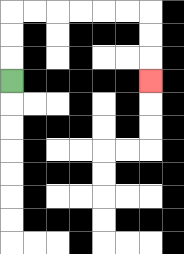{'start': '[0, 3]', 'end': '[6, 3]', 'path_directions': 'U,U,U,R,R,R,R,R,R,D,D,D', 'path_coordinates': '[[0, 3], [0, 2], [0, 1], [0, 0], [1, 0], [2, 0], [3, 0], [4, 0], [5, 0], [6, 0], [6, 1], [6, 2], [6, 3]]'}